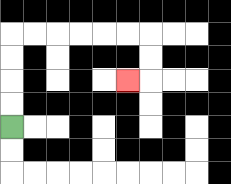{'start': '[0, 5]', 'end': '[5, 3]', 'path_directions': 'U,U,U,U,R,R,R,R,R,R,D,D,L', 'path_coordinates': '[[0, 5], [0, 4], [0, 3], [0, 2], [0, 1], [1, 1], [2, 1], [3, 1], [4, 1], [5, 1], [6, 1], [6, 2], [6, 3], [5, 3]]'}